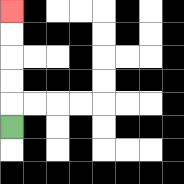{'start': '[0, 5]', 'end': '[0, 0]', 'path_directions': 'U,U,U,U,U', 'path_coordinates': '[[0, 5], [0, 4], [0, 3], [0, 2], [0, 1], [0, 0]]'}